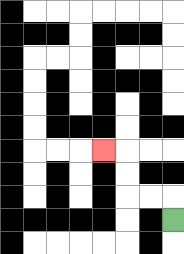{'start': '[7, 9]', 'end': '[4, 6]', 'path_directions': 'U,L,L,U,U,L', 'path_coordinates': '[[7, 9], [7, 8], [6, 8], [5, 8], [5, 7], [5, 6], [4, 6]]'}